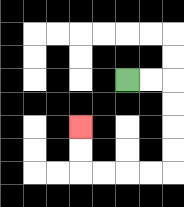{'start': '[5, 3]', 'end': '[3, 5]', 'path_directions': 'R,R,D,D,D,D,L,L,L,L,U,U', 'path_coordinates': '[[5, 3], [6, 3], [7, 3], [7, 4], [7, 5], [7, 6], [7, 7], [6, 7], [5, 7], [4, 7], [3, 7], [3, 6], [3, 5]]'}